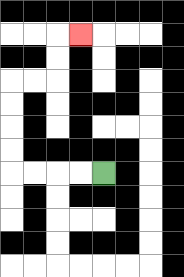{'start': '[4, 7]', 'end': '[3, 1]', 'path_directions': 'L,L,L,L,U,U,U,U,R,R,U,U,R', 'path_coordinates': '[[4, 7], [3, 7], [2, 7], [1, 7], [0, 7], [0, 6], [0, 5], [0, 4], [0, 3], [1, 3], [2, 3], [2, 2], [2, 1], [3, 1]]'}